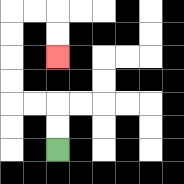{'start': '[2, 6]', 'end': '[2, 2]', 'path_directions': 'U,U,L,L,U,U,U,U,R,R,D,D', 'path_coordinates': '[[2, 6], [2, 5], [2, 4], [1, 4], [0, 4], [0, 3], [0, 2], [0, 1], [0, 0], [1, 0], [2, 0], [2, 1], [2, 2]]'}